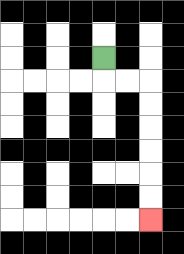{'start': '[4, 2]', 'end': '[6, 9]', 'path_directions': 'D,R,R,D,D,D,D,D,D', 'path_coordinates': '[[4, 2], [4, 3], [5, 3], [6, 3], [6, 4], [6, 5], [6, 6], [6, 7], [6, 8], [6, 9]]'}